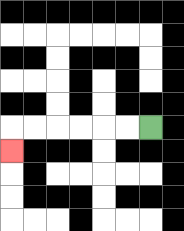{'start': '[6, 5]', 'end': '[0, 6]', 'path_directions': 'L,L,L,L,L,L,D', 'path_coordinates': '[[6, 5], [5, 5], [4, 5], [3, 5], [2, 5], [1, 5], [0, 5], [0, 6]]'}